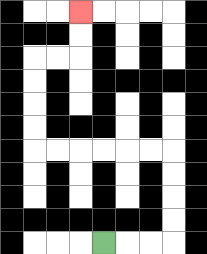{'start': '[4, 10]', 'end': '[3, 0]', 'path_directions': 'R,R,R,U,U,U,U,L,L,L,L,L,L,U,U,U,U,R,R,U,U', 'path_coordinates': '[[4, 10], [5, 10], [6, 10], [7, 10], [7, 9], [7, 8], [7, 7], [7, 6], [6, 6], [5, 6], [4, 6], [3, 6], [2, 6], [1, 6], [1, 5], [1, 4], [1, 3], [1, 2], [2, 2], [3, 2], [3, 1], [3, 0]]'}